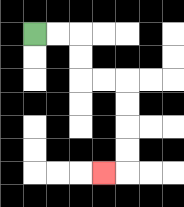{'start': '[1, 1]', 'end': '[4, 7]', 'path_directions': 'R,R,D,D,R,R,D,D,D,D,L', 'path_coordinates': '[[1, 1], [2, 1], [3, 1], [3, 2], [3, 3], [4, 3], [5, 3], [5, 4], [5, 5], [5, 6], [5, 7], [4, 7]]'}